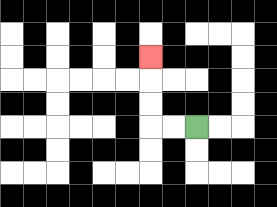{'start': '[8, 5]', 'end': '[6, 2]', 'path_directions': 'L,L,U,U,U', 'path_coordinates': '[[8, 5], [7, 5], [6, 5], [6, 4], [6, 3], [6, 2]]'}